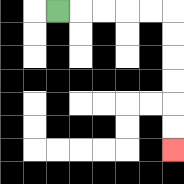{'start': '[2, 0]', 'end': '[7, 6]', 'path_directions': 'R,R,R,R,R,D,D,D,D,D,D', 'path_coordinates': '[[2, 0], [3, 0], [4, 0], [5, 0], [6, 0], [7, 0], [7, 1], [7, 2], [7, 3], [7, 4], [7, 5], [7, 6]]'}